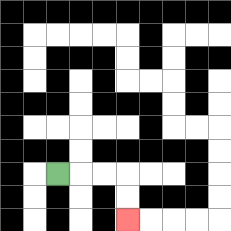{'start': '[2, 7]', 'end': '[5, 9]', 'path_directions': 'R,R,R,D,D', 'path_coordinates': '[[2, 7], [3, 7], [4, 7], [5, 7], [5, 8], [5, 9]]'}